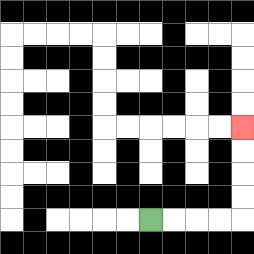{'start': '[6, 9]', 'end': '[10, 5]', 'path_directions': 'R,R,R,R,U,U,U,U', 'path_coordinates': '[[6, 9], [7, 9], [8, 9], [9, 9], [10, 9], [10, 8], [10, 7], [10, 6], [10, 5]]'}